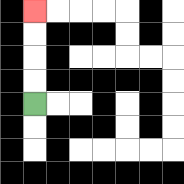{'start': '[1, 4]', 'end': '[1, 0]', 'path_directions': 'U,U,U,U', 'path_coordinates': '[[1, 4], [1, 3], [1, 2], [1, 1], [1, 0]]'}